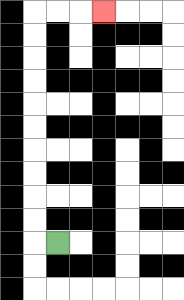{'start': '[2, 10]', 'end': '[4, 0]', 'path_directions': 'L,U,U,U,U,U,U,U,U,U,U,R,R,R', 'path_coordinates': '[[2, 10], [1, 10], [1, 9], [1, 8], [1, 7], [1, 6], [1, 5], [1, 4], [1, 3], [1, 2], [1, 1], [1, 0], [2, 0], [3, 0], [4, 0]]'}